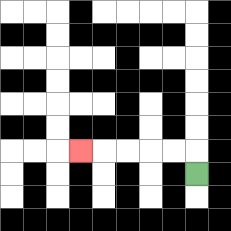{'start': '[8, 7]', 'end': '[3, 6]', 'path_directions': 'U,L,L,L,L,L', 'path_coordinates': '[[8, 7], [8, 6], [7, 6], [6, 6], [5, 6], [4, 6], [3, 6]]'}